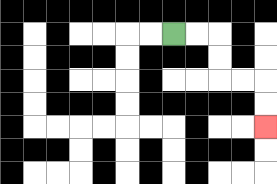{'start': '[7, 1]', 'end': '[11, 5]', 'path_directions': 'R,R,D,D,R,R,D,D', 'path_coordinates': '[[7, 1], [8, 1], [9, 1], [9, 2], [9, 3], [10, 3], [11, 3], [11, 4], [11, 5]]'}